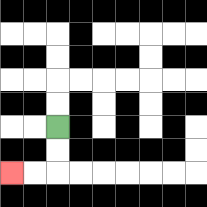{'start': '[2, 5]', 'end': '[0, 7]', 'path_directions': 'D,D,L,L', 'path_coordinates': '[[2, 5], [2, 6], [2, 7], [1, 7], [0, 7]]'}